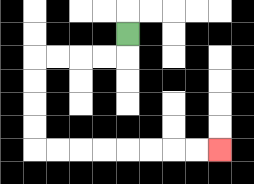{'start': '[5, 1]', 'end': '[9, 6]', 'path_directions': 'D,L,L,L,L,D,D,D,D,R,R,R,R,R,R,R,R', 'path_coordinates': '[[5, 1], [5, 2], [4, 2], [3, 2], [2, 2], [1, 2], [1, 3], [1, 4], [1, 5], [1, 6], [2, 6], [3, 6], [4, 6], [5, 6], [6, 6], [7, 6], [8, 6], [9, 6]]'}